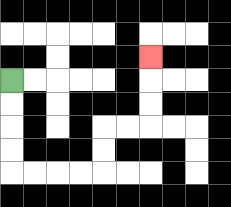{'start': '[0, 3]', 'end': '[6, 2]', 'path_directions': 'D,D,D,D,R,R,R,R,U,U,R,R,U,U,U', 'path_coordinates': '[[0, 3], [0, 4], [0, 5], [0, 6], [0, 7], [1, 7], [2, 7], [3, 7], [4, 7], [4, 6], [4, 5], [5, 5], [6, 5], [6, 4], [6, 3], [6, 2]]'}